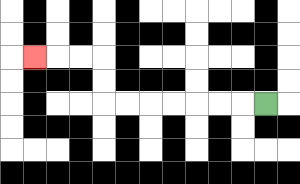{'start': '[11, 4]', 'end': '[1, 2]', 'path_directions': 'L,L,L,L,L,L,L,U,U,L,L,L', 'path_coordinates': '[[11, 4], [10, 4], [9, 4], [8, 4], [7, 4], [6, 4], [5, 4], [4, 4], [4, 3], [4, 2], [3, 2], [2, 2], [1, 2]]'}